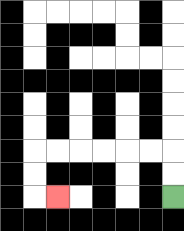{'start': '[7, 8]', 'end': '[2, 8]', 'path_directions': 'U,U,L,L,L,L,L,L,D,D,R', 'path_coordinates': '[[7, 8], [7, 7], [7, 6], [6, 6], [5, 6], [4, 6], [3, 6], [2, 6], [1, 6], [1, 7], [1, 8], [2, 8]]'}